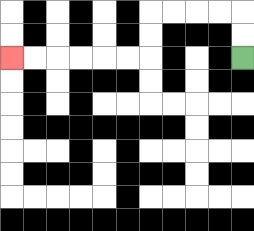{'start': '[10, 2]', 'end': '[0, 2]', 'path_directions': 'U,U,L,L,L,L,D,D,L,L,L,L,L,L', 'path_coordinates': '[[10, 2], [10, 1], [10, 0], [9, 0], [8, 0], [7, 0], [6, 0], [6, 1], [6, 2], [5, 2], [4, 2], [3, 2], [2, 2], [1, 2], [0, 2]]'}